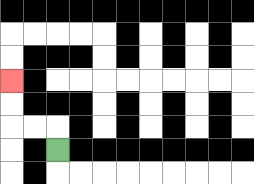{'start': '[2, 6]', 'end': '[0, 3]', 'path_directions': 'U,L,L,U,U', 'path_coordinates': '[[2, 6], [2, 5], [1, 5], [0, 5], [0, 4], [0, 3]]'}